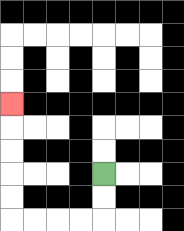{'start': '[4, 7]', 'end': '[0, 4]', 'path_directions': 'D,D,L,L,L,L,U,U,U,U,U', 'path_coordinates': '[[4, 7], [4, 8], [4, 9], [3, 9], [2, 9], [1, 9], [0, 9], [0, 8], [0, 7], [0, 6], [0, 5], [0, 4]]'}